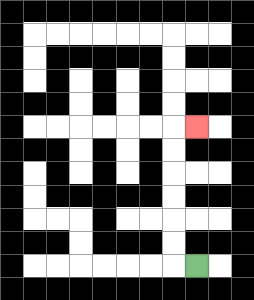{'start': '[8, 11]', 'end': '[8, 5]', 'path_directions': 'L,U,U,U,U,U,U,R', 'path_coordinates': '[[8, 11], [7, 11], [7, 10], [7, 9], [7, 8], [7, 7], [7, 6], [7, 5], [8, 5]]'}